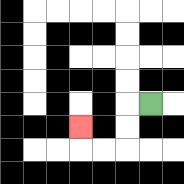{'start': '[6, 4]', 'end': '[3, 5]', 'path_directions': 'L,D,D,L,L,U', 'path_coordinates': '[[6, 4], [5, 4], [5, 5], [5, 6], [4, 6], [3, 6], [3, 5]]'}